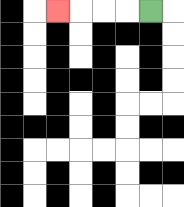{'start': '[6, 0]', 'end': '[2, 0]', 'path_directions': 'L,L,L,L', 'path_coordinates': '[[6, 0], [5, 0], [4, 0], [3, 0], [2, 0]]'}